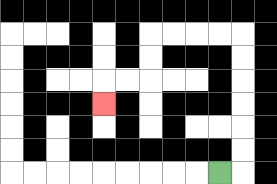{'start': '[9, 7]', 'end': '[4, 4]', 'path_directions': 'R,U,U,U,U,U,U,L,L,L,L,D,D,L,L,D', 'path_coordinates': '[[9, 7], [10, 7], [10, 6], [10, 5], [10, 4], [10, 3], [10, 2], [10, 1], [9, 1], [8, 1], [7, 1], [6, 1], [6, 2], [6, 3], [5, 3], [4, 3], [4, 4]]'}